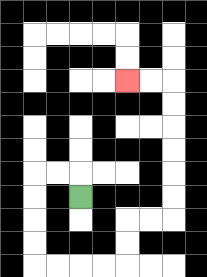{'start': '[3, 8]', 'end': '[5, 3]', 'path_directions': 'U,L,L,D,D,D,D,R,R,R,R,U,U,R,R,U,U,U,U,U,U,L,L', 'path_coordinates': '[[3, 8], [3, 7], [2, 7], [1, 7], [1, 8], [1, 9], [1, 10], [1, 11], [2, 11], [3, 11], [4, 11], [5, 11], [5, 10], [5, 9], [6, 9], [7, 9], [7, 8], [7, 7], [7, 6], [7, 5], [7, 4], [7, 3], [6, 3], [5, 3]]'}